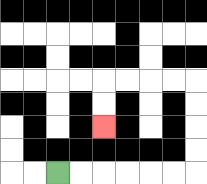{'start': '[2, 7]', 'end': '[4, 5]', 'path_directions': 'R,R,R,R,R,R,U,U,U,U,L,L,L,L,D,D', 'path_coordinates': '[[2, 7], [3, 7], [4, 7], [5, 7], [6, 7], [7, 7], [8, 7], [8, 6], [8, 5], [8, 4], [8, 3], [7, 3], [6, 3], [5, 3], [4, 3], [4, 4], [4, 5]]'}